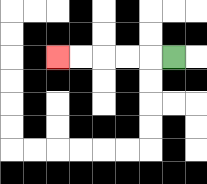{'start': '[7, 2]', 'end': '[2, 2]', 'path_directions': 'L,L,L,L,L', 'path_coordinates': '[[7, 2], [6, 2], [5, 2], [4, 2], [3, 2], [2, 2]]'}